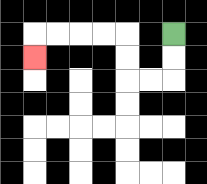{'start': '[7, 1]', 'end': '[1, 2]', 'path_directions': 'D,D,L,L,U,U,L,L,L,L,D', 'path_coordinates': '[[7, 1], [7, 2], [7, 3], [6, 3], [5, 3], [5, 2], [5, 1], [4, 1], [3, 1], [2, 1], [1, 1], [1, 2]]'}